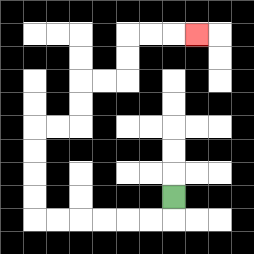{'start': '[7, 8]', 'end': '[8, 1]', 'path_directions': 'D,L,L,L,L,L,L,U,U,U,U,R,R,U,U,R,R,U,U,R,R,R', 'path_coordinates': '[[7, 8], [7, 9], [6, 9], [5, 9], [4, 9], [3, 9], [2, 9], [1, 9], [1, 8], [1, 7], [1, 6], [1, 5], [2, 5], [3, 5], [3, 4], [3, 3], [4, 3], [5, 3], [5, 2], [5, 1], [6, 1], [7, 1], [8, 1]]'}